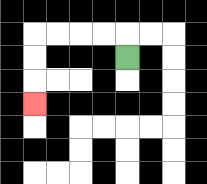{'start': '[5, 2]', 'end': '[1, 4]', 'path_directions': 'U,L,L,L,L,D,D,D', 'path_coordinates': '[[5, 2], [5, 1], [4, 1], [3, 1], [2, 1], [1, 1], [1, 2], [1, 3], [1, 4]]'}